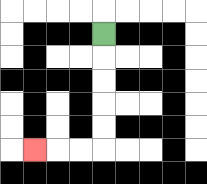{'start': '[4, 1]', 'end': '[1, 6]', 'path_directions': 'D,D,D,D,D,L,L,L', 'path_coordinates': '[[4, 1], [4, 2], [4, 3], [4, 4], [4, 5], [4, 6], [3, 6], [2, 6], [1, 6]]'}